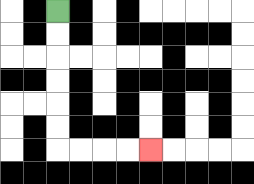{'start': '[2, 0]', 'end': '[6, 6]', 'path_directions': 'D,D,D,D,D,D,R,R,R,R', 'path_coordinates': '[[2, 0], [2, 1], [2, 2], [2, 3], [2, 4], [2, 5], [2, 6], [3, 6], [4, 6], [5, 6], [6, 6]]'}